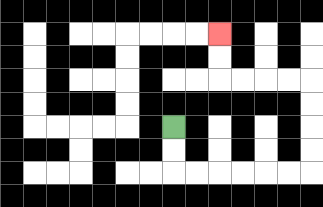{'start': '[7, 5]', 'end': '[9, 1]', 'path_directions': 'D,D,R,R,R,R,R,R,U,U,U,U,L,L,L,L,U,U', 'path_coordinates': '[[7, 5], [7, 6], [7, 7], [8, 7], [9, 7], [10, 7], [11, 7], [12, 7], [13, 7], [13, 6], [13, 5], [13, 4], [13, 3], [12, 3], [11, 3], [10, 3], [9, 3], [9, 2], [9, 1]]'}